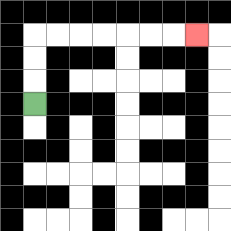{'start': '[1, 4]', 'end': '[8, 1]', 'path_directions': 'U,U,U,R,R,R,R,R,R,R', 'path_coordinates': '[[1, 4], [1, 3], [1, 2], [1, 1], [2, 1], [3, 1], [4, 1], [5, 1], [6, 1], [7, 1], [8, 1]]'}